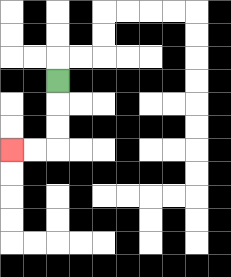{'start': '[2, 3]', 'end': '[0, 6]', 'path_directions': 'D,D,D,L,L', 'path_coordinates': '[[2, 3], [2, 4], [2, 5], [2, 6], [1, 6], [0, 6]]'}